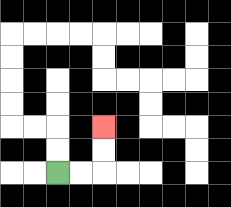{'start': '[2, 7]', 'end': '[4, 5]', 'path_directions': 'R,R,U,U', 'path_coordinates': '[[2, 7], [3, 7], [4, 7], [4, 6], [4, 5]]'}